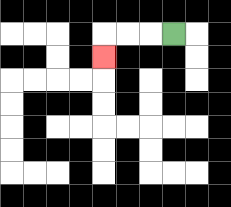{'start': '[7, 1]', 'end': '[4, 2]', 'path_directions': 'L,L,L,D', 'path_coordinates': '[[7, 1], [6, 1], [5, 1], [4, 1], [4, 2]]'}